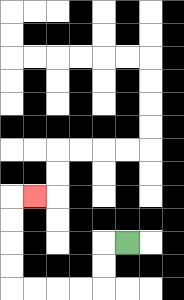{'start': '[5, 10]', 'end': '[1, 8]', 'path_directions': 'L,D,D,L,L,L,L,U,U,U,U,R', 'path_coordinates': '[[5, 10], [4, 10], [4, 11], [4, 12], [3, 12], [2, 12], [1, 12], [0, 12], [0, 11], [0, 10], [0, 9], [0, 8], [1, 8]]'}